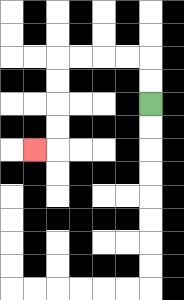{'start': '[6, 4]', 'end': '[1, 6]', 'path_directions': 'U,U,L,L,L,L,D,D,D,D,L', 'path_coordinates': '[[6, 4], [6, 3], [6, 2], [5, 2], [4, 2], [3, 2], [2, 2], [2, 3], [2, 4], [2, 5], [2, 6], [1, 6]]'}